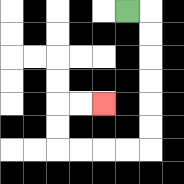{'start': '[5, 0]', 'end': '[4, 4]', 'path_directions': 'R,D,D,D,D,D,D,L,L,L,L,U,U,R,R', 'path_coordinates': '[[5, 0], [6, 0], [6, 1], [6, 2], [6, 3], [6, 4], [6, 5], [6, 6], [5, 6], [4, 6], [3, 6], [2, 6], [2, 5], [2, 4], [3, 4], [4, 4]]'}